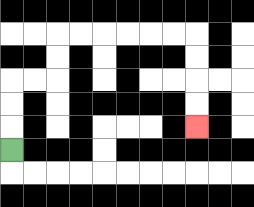{'start': '[0, 6]', 'end': '[8, 5]', 'path_directions': 'U,U,U,R,R,U,U,R,R,R,R,R,R,D,D,D,D', 'path_coordinates': '[[0, 6], [0, 5], [0, 4], [0, 3], [1, 3], [2, 3], [2, 2], [2, 1], [3, 1], [4, 1], [5, 1], [6, 1], [7, 1], [8, 1], [8, 2], [8, 3], [8, 4], [8, 5]]'}